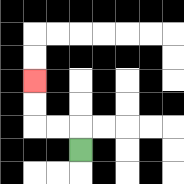{'start': '[3, 6]', 'end': '[1, 3]', 'path_directions': 'U,L,L,U,U', 'path_coordinates': '[[3, 6], [3, 5], [2, 5], [1, 5], [1, 4], [1, 3]]'}